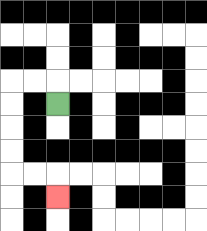{'start': '[2, 4]', 'end': '[2, 8]', 'path_directions': 'U,L,L,D,D,D,D,R,R,D', 'path_coordinates': '[[2, 4], [2, 3], [1, 3], [0, 3], [0, 4], [0, 5], [0, 6], [0, 7], [1, 7], [2, 7], [2, 8]]'}